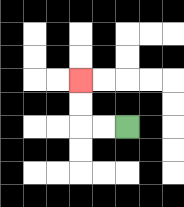{'start': '[5, 5]', 'end': '[3, 3]', 'path_directions': 'L,L,U,U', 'path_coordinates': '[[5, 5], [4, 5], [3, 5], [3, 4], [3, 3]]'}